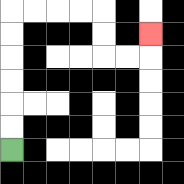{'start': '[0, 6]', 'end': '[6, 1]', 'path_directions': 'U,U,U,U,U,U,R,R,R,R,D,D,R,R,U', 'path_coordinates': '[[0, 6], [0, 5], [0, 4], [0, 3], [0, 2], [0, 1], [0, 0], [1, 0], [2, 0], [3, 0], [4, 0], [4, 1], [4, 2], [5, 2], [6, 2], [6, 1]]'}